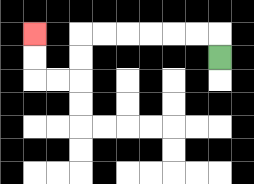{'start': '[9, 2]', 'end': '[1, 1]', 'path_directions': 'U,L,L,L,L,L,L,D,D,L,L,U,U', 'path_coordinates': '[[9, 2], [9, 1], [8, 1], [7, 1], [6, 1], [5, 1], [4, 1], [3, 1], [3, 2], [3, 3], [2, 3], [1, 3], [1, 2], [1, 1]]'}